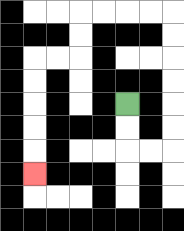{'start': '[5, 4]', 'end': '[1, 7]', 'path_directions': 'D,D,R,R,U,U,U,U,U,U,L,L,L,L,D,D,L,L,D,D,D,D,D', 'path_coordinates': '[[5, 4], [5, 5], [5, 6], [6, 6], [7, 6], [7, 5], [7, 4], [7, 3], [7, 2], [7, 1], [7, 0], [6, 0], [5, 0], [4, 0], [3, 0], [3, 1], [3, 2], [2, 2], [1, 2], [1, 3], [1, 4], [1, 5], [1, 6], [1, 7]]'}